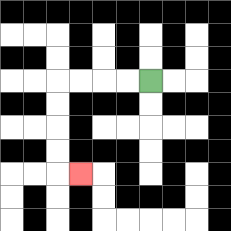{'start': '[6, 3]', 'end': '[3, 7]', 'path_directions': 'L,L,L,L,D,D,D,D,R', 'path_coordinates': '[[6, 3], [5, 3], [4, 3], [3, 3], [2, 3], [2, 4], [2, 5], [2, 6], [2, 7], [3, 7]]'}